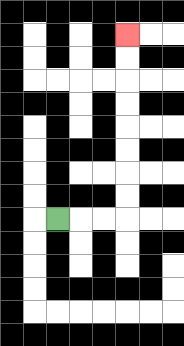{'start': '[2, 9]', 'end': '[5, 1]', 'path_directions': 'R,R,R,U,U,U,U,U,U,U,U', 'path_coordinates': '[[2, 9], [3, 9], [4, 9], [5, 9], [5, 8], [5, 7], [5, 6], [5, 5], [5, 4], [5, 3], [5, 2], [5, 1]]'}